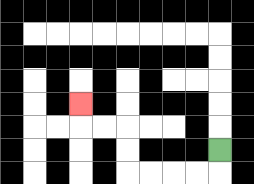{'start': '[9, 6]', 'end': '[3, 4]', 'path_directions': 'D,L,L,L,L,U,U,L,L,U', 'path_coordinates': '[[9, 6], [9, 7], [8, 7], [7, 7], [6, 7], [5, 7], [5, 6], [5, 5], [4, 5], [3, 5], [3, 4]]'}